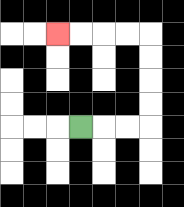{'start': '[3, 5]', 'end': '[2, 1]', 'path_directions': 'R,R,R,U,U,U,U,L,L,L,L', 'path_coordinates': '[[3, 5], [4, 5], [5, 5], [6, 5], [6, 4], [6, 3], [6, 2], [6, 1], [5, 1], [4, 1], [3, 1], [2, 1]]'}